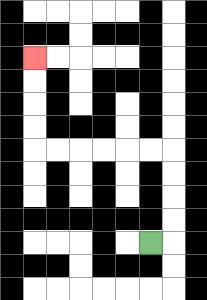{'start': '[6, 10]', 'end': '[1, 2]', 'path_directions': 'R,U,U,U,U,L,L,L,L,L,L,U,U,U,U', 'path_coordinates': '[[6, 10], [7, 10], [7, 9], [7, 8], [7, 7], [7, 6], [6, 6], [5, 6], [4, 6], [3, 6], [2, 6], [1, 6], [1, 5], [1, 4], [1, 3], [1, 2]]'}